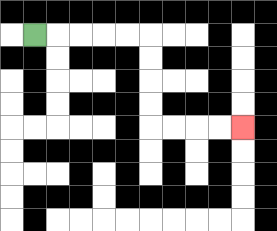{'start': '[1, 1]', 'end': '[10, 5]', 'path_directions': 'R,R,R,R,R,D,D,D,D,R,R,R,R', 'path_coordinates': '[[1, 1], [2, 1], [3, 1], [4, 1], [5, 1], [6, 1], [6, 2], [6, 3], [6, 4], [6, 5], [7, 5], [8, 5], [9, 5], [10, 5]]'}